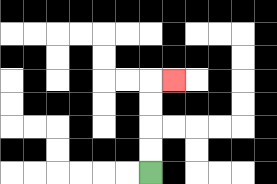{'start': '[6, 7]', 'end': '[7, 3]', 'path_directions': 'U,U,U,U,R', 'path_coordinates': '[[6, 7], [6, 6], [6, 5], [6, 4], [6, 3], [7, 3]]'}